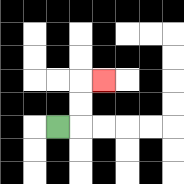{'start': '[2, 5]', 'end': '[4, 3]', 'path_directions': 'R,U,U,R', 'path_coordinates': '[[2, 5], [3, 5], [3, 4], [3, 3], [4, 3]]'}